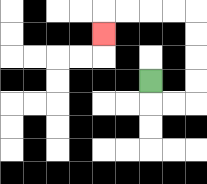{'start': '[6, 3]', 'end': '[4, 1]', 'path_directions': 'D,R,R,U,U,U,U,L,L,L,L,D', 'path_coordinates': '[[6, 3], [6, 4], [7, 4], [8, 4], [8, 3], [8, 2], [8, 1], [8, 0], [7, 0], [6, 0], [5, 0], [4, 0], [4, 1]]'}